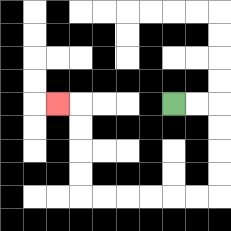{'start': '[7, 4]', 'end': '[2, 4]', 'path_directions': 'R,R,D,D,D,D,L,L,L,L,L,L,U,U,U,U,L', 'path_coordinates': '[[7, 4], [8, 4], [9, 4], [9, 5], [9, 6], [9, 7], [9, 8], [8, 8], [7, 8], [6, 8], [5, 8], [4, 8], [3, 8], [3, 7], [3, 6], [3, 5], [3, 4], [2, 4]]'}